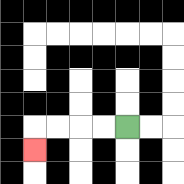{'start': '[5, 5]', 'end': '[1, 6]', 'path_directions': 'L,L,L,L,D', 'path_coordinates': '[[5, 5], [4, 5], [3, 5], [2, 5], [1, 5], [1, 6]]'}